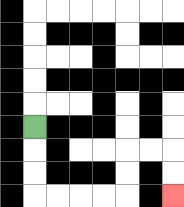{'start': '[1, 5]', 'end': '[7, 8]', 'path_directions': 'D,D,D,R,R,R,R,U,U,R,R,D,D', 'path_coordinates': '[[1, 5], [1, 6], [1, 7], [1, 8], [2, 8], [3, 8], [4, 8], [5, 8], [5, 7], [5, 6], [6, 6], [7, 6], [7, 7], [7, 8]]'}